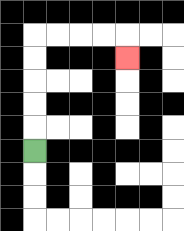{'start': '[1, 6]', 'end': '[5, 2]', 'path_directions': 'U,U,U,U,U,R,R,R,R,D', 'path_coordinates': '[[1, 6], [1, 5], [1, 4], [1, 3], [1, 2], [1, 1], [2, 1], [3, 1], [4, 1], [5, 1], [5, 2]]'}